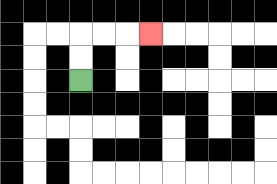{'start': '[3, 3]', 'end': '[6, 1]', 'path_directions': 'U,U,R,R,R', 'path_coordinates': '[[3, 3], [3, 2], [3, 1], [4, 1], [5, 1], [6, 1]]'}